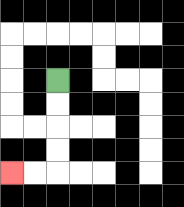{'start': '[2, 3]', 'end': '[0, 7]', 'path_directions': 'D,D,D,D,L,L', 'path_coordinates': '[[2, 3], [2, 4], [2, 5], [2, 6], [2, 7], [1, 7], [0, 7]]'}